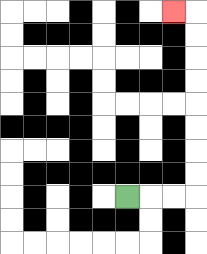{'start': '[5, 8]', 'end': '[7, 0]', 'path_directions': 'R,R,R,U,U,U,U,U,U,U,U,L', 'path_coordinates': '[[5, 8], [6, 8], [7, 8], [8, 8], [8, 7], [8, 6], [8, 5], [8, 4], [8, 3], [8, 2], [8, 1], [8, 0], [7, 0]]'}